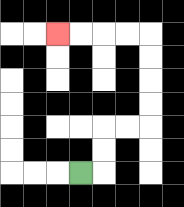{'start': '[3, 7]', 'end': '[2, 1]', 'path_directions': 'R,U,U,R,R,U,U,U,U,L,L,L,L', 'path_coordinates': '[[3, 7], [4, 7], [4, 6], [4, 5], [5, 5], [6, 5], [6, 4], [6, 3], [6, 2], [6, 1], [5, 1], [4, 1], [3, 1], [2, 1]]'}